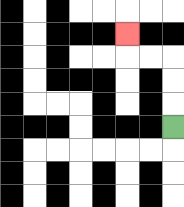{'start': '[7, 5]', 'end': '[5, 1]', 'path_directions': 'U,U,U,L,L,U', 'path_coordinates': '[[7, 5], [7, 4], [7, 3], [7, 2], [6, 2], [5, 2], [5, 1]]'}